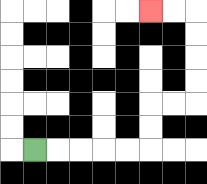{'start': '[1, 6]', 'end': '[6, 0]', 'path_directions': 'R,R,R,R,R,U,U,R,R,U,U,U,U,L,L', 'path_coordinates': '[[1, 6], [2, 6], [3, 6], [4, 6], [5, 6], [6, 6], [6, 5], [6, 4], [7, 4], [8, 4], [8, 3], [8, 2], [8, 1], [8, 0], [7, 0], [6, 0]]'}